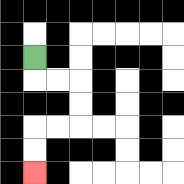{'start': '[1, 2]', 'end': '[1, 7]', 'path_directions': 'D,R,R,D,D,L,L,D,D', 'path_coordinates': '[[1, 2], [1, 3], [2, 3], [3, 3], [3, 4], [3, 5], [2, 5], [1, 5], [1, 6], [1, 7]]'}